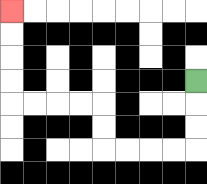{'start': '[8, 3]', 'end': '[0, 0]', 'path_directions': 'D,D,D,L,L,L,L,U,U,L,L,L,L,U,U,U,U', 'path_coordinates': '[[8, 3], [8, 4], [8, 5], [8, 6], [7, 6], [6, 6], [5, 6], [4, 6], [4, 5], [4, 4], [3, 4], [2, 4], [1, 4], [0, 4], [0, 3], [0, 2], [0, 1], [0, 0]]'}